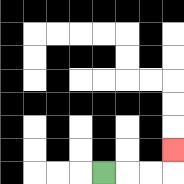{'start': '[4, 7]', 'end': '[7, 6]', 'path_directions': 'R,R,R,U', 'path_coordinates': '[[4, 7], [5, 7], [6, 7], [7, 7], [7, 6]]'}